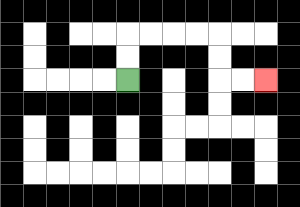{'start': '[5, 3]', 'end': '[11, 3]', 'path_directions': 'U,U,R,R,R,R,D,D,R,R', 'path_coordinates': '[[5, 3], [5, 2], [5, 1], [6, 1], [7, 1], [8, 1], [9, 1], [9, 2], [9, 3], [10, 3], [11, 3]]'}